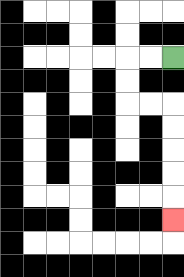{'start': '[7, 2]', 'end': '[7, 9]', 'path_directions': 'L,L,D,D,R,R,D,D,D,D,D', 'path_coordinates': '[[7, 2], [6, 2], [5, 2], [5, 3], [5, 4], [6, 4], [7, 4], [7, 5], [7, 6], [7, 7], [7, 8], [7, 9]]'}